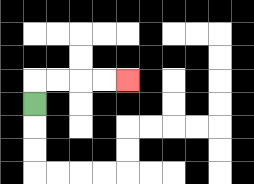{'start': '[1, 4]', 'end': '[5, 3]', 'path_directions': 'U,R,R,R,R', 'path_coordinates': '[[1, 4], [1, 3], [2, 3], [3, 3], [4, 3], [5, 3]]'}